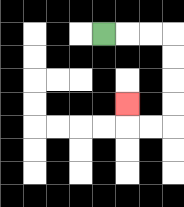{'start': '[4, 1]', 'end': '[5, 4]', 'path_directions': 'R,R,R,D,D,D,D,L,L,U', 'path_coordinates': '[[4, 1], [5, 1], [6, 1], [7, 1], [7, 2], [7, 3], [7, 4], [7, 5], [6, 5], [5, 5], [5, 4]]'}